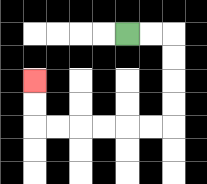{'start': '[5, 1]', 'end': '[1, 3]', 'path_directions': 'R,R,D,D,D,D,L,L,L,L,L,L,U,U', 'path_coordinates': '[[5, 1], [6, 1], [7, 1], [7, 2], [7, 3], [7, 4], [7, 5], [6, 5], [5, 5], [4, 5], [3, 5], [2, 5], [1, 5], [1, 4], [1, 3]]'}